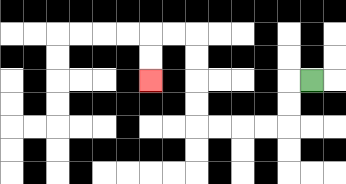{'start': '[13, 3]', 'end': '[6, 3]', 'path_directions': 'L,D,D,L,L,L,L,U,U,U,U,L,L,D,D', 'path_coordinates': '[[13, 3], [12, 3], [12, 4], [12, 5], [11, 5], [10, 5], [9, 5], [8, 5], [8, 4], [8, 3], [8, 2], [8, 1], [7, 1], [6, 1], [6, 2], [6, 3]]'}